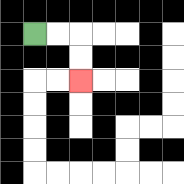{'start': '[1, 1]', 'end': '[3, 3]', 'path_directions': 'R,R,D,D', 'path_coordinates': '[[1, 1], [2, 1], [3, 1], [3, 2], [3, 3]]'}